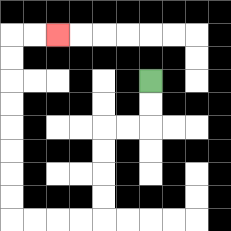{'start': '[6, 3]', 'end': '[2, 1]', 'path_directions': 'D,D,L,L,D,D,D,D,L,L,L,L,U,U,U,U,U,U,U,U,R,R', 'path_coordinates': '[[6, 3], [6, 4], [6, 5], [5, 5], [4, 5], [4, 6], [4, 7], [4, 8], [4, 9], [3, 9], [2, 9], [1, 9], [0, 9], [0, 8], [0, 7], [0, 6], [0, 5], [0, 4], [0, 3], [0, 2], [0, 1], [1, 1], [2, 1]]'}